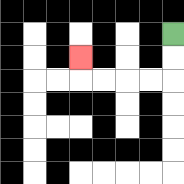{'start': '[7, 1]', 'end': '[3, 2]', 'path_directions': 'D,D,L,L,L,L,U', 'path_coordinates': '[[7, 1], [7, 2], [7, 3], [6, 3], [5, 3], [4, 3], [3, 3], [3, 2]]'}